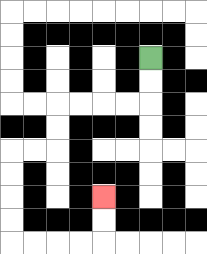{'start': '[6, 2]', 'end': '[4, 8]', 'path_directions': 'D,D,L,L,L,L,D,D,L,L,D,D,D,D,R,R,R,R,U,U', 'path_coordinates': '[[6, 2], [6, 3], [6, 4], [5, 4], [4, 4], [3, 4], [2, 4], [2, 5], [2, 6], [1, 6], [0, 6], [0, 7], [0, 8], [0, 9], [0, 10], [1, 10], [2, 10], [3, 10], [4, 10], [4, 9], [4, 8]]'}